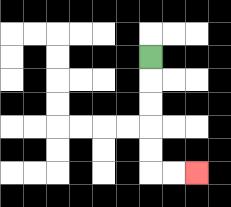{'start': '[6, 2]', 'end': '[8, 7]', 'path_directions': 'D,D,D,D,D,R,R', 'path_coordinates': '[[6, 2], [6, 3], [6, 4], [6, 5], [6, 6], [6, 7], [7, 7], [8, 7]]'}